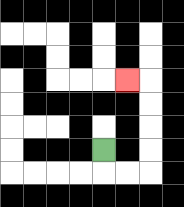{'start': '[4, 6]', 'end': '[5, 3]', 'path_directions': 'D,R,R,U,U,U,U,L', 'path_coordinates': '[[4, 6], [4, 7], [5, 7], [6, 7], [6, 6], [6, 5], [6, 4], [6, 3], [5, 3]]'}